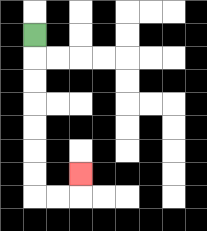{'start': '[1, 1]', 'end': '[3, 7]', 'path_directions': 'D,D,D,D,D,D,D,R,R,U', 'path_coordinates': '[[1, 1], [1, 2], [1, 3], [1, 4], [1, 5], [1, 6], [1, 7], [1, 8], [2, 8], [3, 8], [3, 7]]'}